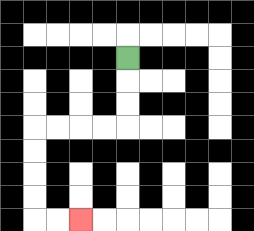{'start': '[5, 2]', 'end': '[3, 9]', 'path_directions': 'D,D,D,L,L,L,L,D,D,D,D,R,R', 'path_coordinates': '[[5, 2], [5, 3], [5, 4], [5, 5], [4, 5], [3, 5], [2, 5], [1, 5], [1, 6], [1, 7], [1, 8], [1, 9], [2, 9], [3, 9]]'}